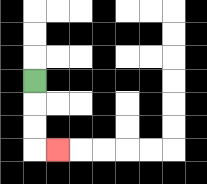{'start': '[1, 3]', 'end': '[2, 6]', 'path_directions': 'D,D,D,R', 'path_coordinates': '[[1, 3], [1, 4], [1, 5], [1, 6], [2, 6]]'}